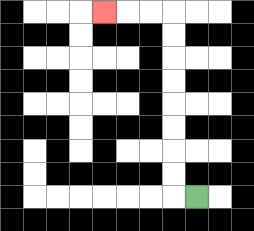{'start': '[8, 8]', 'end': '[4, 0]', 'path_directions': 'L,U,U,U,U,U,U,U,U,L,L,L', 'path_coordinates': '[[8, 8], [7, 8], [7, 7], [7, 6], [7, 5], [7, 4], [7, 3], [7, 2], [7, 1], [7, 0], [6, 0], [5, 0], [4, 0]]'}